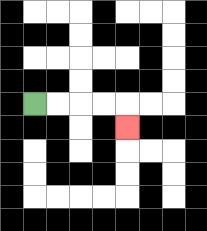{'start': '[1, 4]', 'end': '[5, 5]', 'path_directions': 'R,R,R,R,D', 'path_coordinates': '[[1, 4], [2, 4], [3, 4], [4, 4], [5, 4], [5, 5]]'}